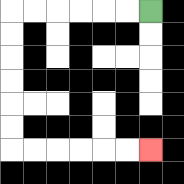{'start': '[6, 0]', 'end': '[6, 6]', 'path_directions': 'L,L,L,L,L,L,D,D,D,D,D,D,R,R,R,R,R,R', 'path_coordinates': '[[6, 0], [5, 0], [4, 0], [3, 0], [2, 0], [1, 0], [0, 0], [0, 1], [0, 2], [0, 3], [0, 4], [0, 5], [0, 6], [1, 6], [2, 6], [3, 6], [4, 6], [5, 6], [6, 6]]'}